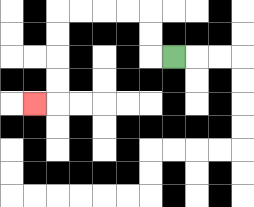{'start': '[7, 2]', 'end': '[1, 4]', 'path_directions': 'L,U,U,L,L,L,L,D,D,D,D,L', 'path_coordinates': '[[7, 2], [6, 2], [6, 1], [6, 0], [5, 0], [4, 0], [3, 0], [2, 0], [2, 1], [2, 2], [2, 3], [2, 4], [1, 4]]'}